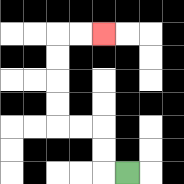{'start': '[5, 7]', 'end': '[4, 1]', 'path_directions': 'L,U,U,L,L,U,U,U,U,R,R', 'path_coordinates': '[[5, 7], [4, 7], [4, 6], [4, 5], [3, 5], [2, 5], [2, 4], [2, 3], [2, 2], [2, 1], [3, 1], [4, 1]]'}